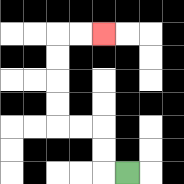{'start': '[5, 7]', 'end': '[4, 1]', 'path_directions': 'L,U,U,L,L,U,U,U,U,R,R', 'path_coordinates': '[[5, 7], [4, 7], [4, 6], [4, 5], [3, 5], [2, 5], [2, 4], [2, 3], [2, 2], [2, 1], [3, 1], [4, 1]]'}